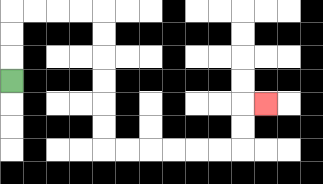{'start': '[0, 3]', 'end': '[11, 4]', 'path_directions': 'U,U,U,R,R,R,R,D,D,D,D,D,D,R,R,R,R,R,R,U,U,R', 'path_coordinates': '[[0, 3], [0, 2], [0, 1], [0, 0], [1, 0], [2, 0], [3, 0], [4, 0], [4, 1], [4, 2], [4, 3], [4, 4], [4, 5], [4, 6], [5, 6], [6, 6], [7, 6], [8, 6], [9, 6], [10, 6], [10, 5], [10, 4], [11, 4]]'}